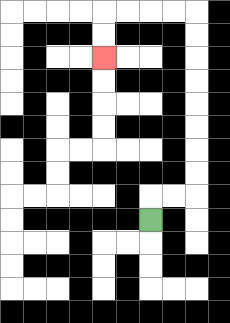{'start': '[6, 9]', 'end': '[4, 2]', 'path_directions': 'U,R,R,U,U,U,U,U,U,U,U,L,L,L,L,D,D', 'path_coordinates': '[[6, 9], [6, 8], [7, 8], [8, 8], [8, 7], [8, 6], [8, 5], [8, 4], [8, 3], [8, 2], [8, 1], [8, 0], [7, 0], [6, 0], [5, 0], [4, 0], [4, 1], [4, 2]]'}